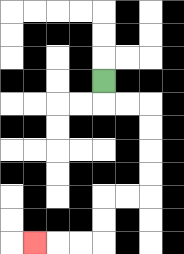{'start': '[4, 3]', 'end': '[1, 10]', 'path_directions': 'D,R,R,D,D,D,D,L,L,D,D,L,L,L', 'path_coordinates': '[[4, 3], [4, 4], [5, 4], [6, 4], [6, 5], [6, 6], [6, 7], [6, 8], [5, 8], [4, 8], [4, 9], [4, 10], [3, 10], [2, 10], [1, 10]]'}